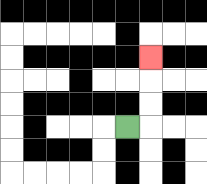{'start': '[5, 5]', 'end': '[6, 2]', 'path_directions': 'R,U,U,U', 'path_coordinates': '[[5, 5], [6, 5], [6, 4], [6, 3], [6, 2]]'}